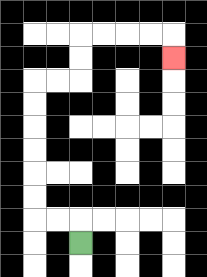{'start': '[3, 10]', 'end': '[7, 2]', 'path_directions': 'U,L,L,U,U,U,U,U,U,R,R,U,U,R,R,R,R,D', 'path_coordinates': '[[3, 10], [3, 9], [2, 9], [1, 9], [1, 8], [1, 7], [1, 6], [1, 5], [1, 4], [1, 3], [2, 3], [3, 3], [3, 2], [3, 1], [4, 1], [5, 1], [6, 1], [7, 1], [7, 2]]'}